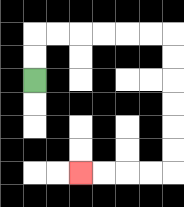{'start': '[1, 3]', 'end': '[3, 7]', 'path_directions': 'U,U,R,R,R,R,R,R,D,D,D,D,D,D,L,L,L,L', 'path_coordinates': '[[1, 3], [1, 2], [1, 1], [2, 1], [3, 1], [4, 1], [5, 1], [6, 1], [7, 1], [7, 2], [7, 3], [7, 4], [7, 5], [7, 6], [7, 7], [6, 7], [5, 7], [4, 7], [3, 7]]'}